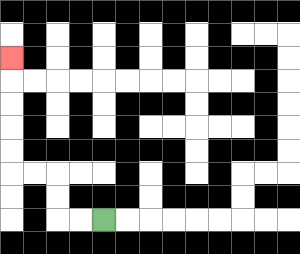{'start': '[4, 9]', 'end': '[0, 2]', 'path_directions': 'L,L,U,U,L,L,U,U,U,U,U', 'path_coordinates': '[[4, 9], [3, 9], [2, 9], [2, 8], [2, 7], [1, 7], [0, 7], [0, 6], [0, 5], [0, 4], [0, 3], [0, 2]]'}